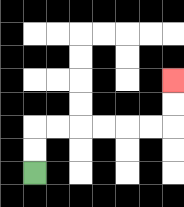{'start': '[1, 7]', 'end': '[7, 3]', 'path_directions': 'U,U,R,R,R,R,R,R,U,U', 'path_coordinates': '[[1, 7], [1, 6], [1, 5], [2, 5], [3, 5], [4, 5], [5, 5], [6, 5], [7, 5], [7, 4], [7, 3]]'}